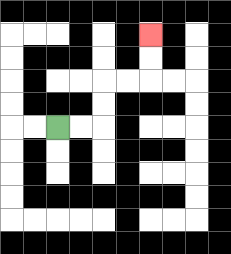{'start': '[2, 5]', 'end': '[6, 1]', 'path_directions': 'R,R,U,U,R,R,U,U', 'path_coordinates': '[[2, 5], [3, 5], [4, 5], [4, 4], [4, 3], [5, 3], [6, 3], [6, 2], [6, 1]]'}